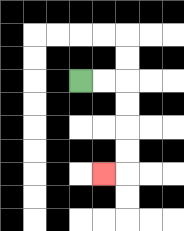{'start': '[3, 3]', 'end': '[4, 7]', 'path_directions': 'R,R,D,D,D,D,L', 'path_coordinates': '[[3, 3], [4, 3], [5, 3], [5, 4], [5, 5], [5, 6], [5, 7], [4, 7]]'}